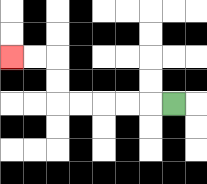{'start': '[7, 4]', 'end': '[0, 2]', 'path_directions': 'L,L,L,L,L,U,U,L,L', 'path_coordinates': '[[7, 4], [6, 4], [5, 4], [4, 4], [3, 4], [2, 4], [2, 3], [2, 2], [1, 2], [0, 2]]'}